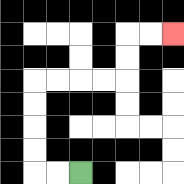{'start': '[3, 7]', 'end': '[7, 1]', 'path_directions': 'L,L,U,U,U,U,R,R,R,R,U,U,R,R', 'path_coordinates': '[[3, 7], [2, 7], [1, 7], [1, 6], [1, 5], [1, 4], [1, 3], [2, 3], [3, 3], [4, 3], [5, 3], [5, 2], [5, 1], [6, 1], [7, 1]]'}